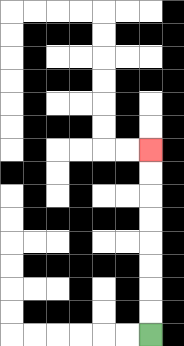{'start': '[6, 14]', 'end': '[6, 6]', 'path_directions': 'U,U,U,U,U,U,U,U', 'path_coordinates': '[[6, 14], [6, 13], [6, 12], [6, 11], [6, 10], [6, 9], [6, 8], [6, 7], [6, 6]]'}